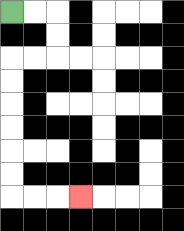{'start': '[0, 0]', 'end': '[3, 8]', 'path_directions': 'R,R,D,D,L,L,D,D,D,D,D,D,R,R,R', 'path_coordinates': '[[0, 0], [1, 0], [2, 0], [2, 1], [2, 2], [1, 2], [0, 2], [0, 3], [0, 4], [0, 5], [0, 6], [0, 7], [0, 8], [1, 8], [2, 8], [3, 8]]'}